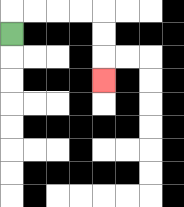{'start': '[0, 1]', 'end': '[4, 3]', 'path_directions': 'U,R,R,R,R,D,D,D', 'path_coordinates': '[[0, 1], [0, 0], [1, 0], [2, 0], [3, 0], [4, 0], [4, 1], [4, 2], [4, 3]]'}